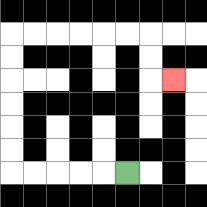{'start': '[5, 7]', 'end': '[7, 3]', 'path_directions': 'L,L,L,L,L,U,U,U,U,U,U,R,R,R,R,R,R,D,D,R', 'path_coordinates': '[[5, 7], [4, 7], [3, 7], [2, 7], [1, 7], [0, 7], [0, 6], [0, 5], [0, 4], [0, 3], [0, 2], [0, 1], [1, 1], [2, 1], [3, 1], [4, 1], [5, 1], [6, 1], [6, 2], [6, 3], [7, 3]]'}